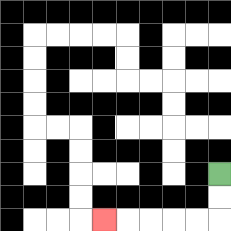{'start': '[9, 7]', 'end': '[4, 9]', 'path_directions': 'D,D,L,L,L,L,L', 'path_coordinates': '[[9, 7], [9, 8], [9, 9], [8, 9], [7, 9], [6, 9], [5, 9], [4, 9]]'}